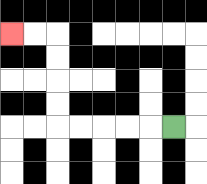{'start': '[7, 5]', 'end': '[0, 1]', 'path_directions': 'L,L,L,L,L,U,U,U,U,L,L', 'path_coordinates': '[[7, 5], [6, 5], [5, 5], [4, 5], [3, 5], [2, 5], [2, 4], [2, 3], [2, 2], [2, 1], [1, 1], [0, 1]]'}